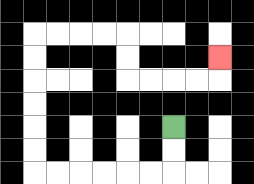{'start': '[7, 5]', 'end': '[9, 2]', 'path_directions': 'D,D,L,L,L,L,L,L,U,U,U,U,U,U,R,R,R,R,D,D,R,R,R,R,U', 'path_coordinates': '[[7, 5], [7, 6], [7, 7], [6, 7], [5, 7], [4, 7], [3, 7], [2, 7], [1, 7], [1, 6], [1, 5], [1, 4], [1, 3], [1, 2], [1, 1], [2, 1], [3, 1], [4, 1], [5, 1], [5, 2], [5, 3], [6, 3], [7, 3], [8, 3], [9, 3], [9, 2]]'}